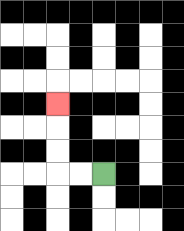{'start': '[4, 7]', 'end': '[2, 4]', 'path_directions': 'L,L,U,U,U', 'path_coordinates': '[[4, 7], [3, 7], [2, 7], [2, 6], [2, 5], [2, 4]]'}